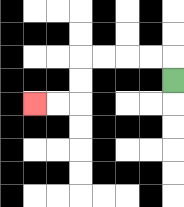{'start': '[7, 3]', 'end': '[1, 4]', 'path_directions': 'U,L,L,L,L,D,D,L,L', 'path_coordinates': '[[7, 3], [7, 2], [6, 2], [5, 2], [4, 2], [3, 2], [3, 3], [3, 4], [2, 4], [1, 4]]'}